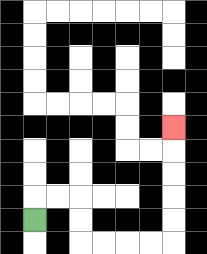{'start': '[1, 9]', 'end': '[7, 5]', 'path_directions': 'U,R,R,D,D,R,R,R,R,U,U,U,U,U', 'path_coordinates': '[[1, 9], [1, 8], [2, 8], [3, 8], [3, 9], [3, 10], [4, 10], [5, 10], [6, 10], [7, 10], [7, 9], [7, 8], [7, 7], [7, 6], [7, 5]]'}